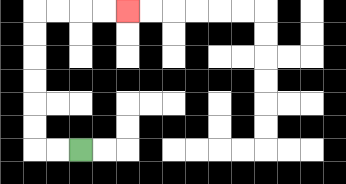{'start': '[3, 6]', 'end': '[5, 0]', 'path_directions': 'L,L,U,U,U,U,U,U,R,R,R,R', 'path_coordinates': '[[3, 6], [2, 6], [1, 6], [1, 5], [1, 4], [1, 3], [1, 2], [1, 1], [1, 0], [2, 0], [3, 0], [4, 0], [5, 0]]'}